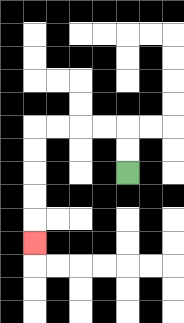{'start': '[5, 7]', 'end': '[1, 10]', 'path_directions': 'U,U,L,L,L,L,D,D,D,D,D', 'path_coordinates': '[[5, 7], [5, 6], [5, 5], [4, 5], [3, 5], [2, 5], [1, 5], [1, 6], [1, 7], [1, 8], [1, 9], [1, 10]]'}